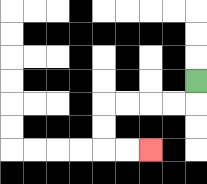{'start': '[8, 3]', 'end': '[6, 6]', 'path_directions': 'D,L,L,L,L,D,D,R,R', 'path_coordinates': '[[8, 3], [8, 4], [7, 4], [6, 4], [5, 4], [4, 4], [4, 5], [4, 6], [5, 6], [6, 6]]'}